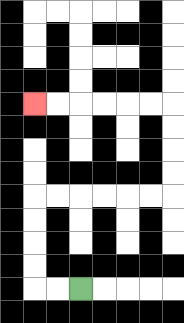{'start': '[3, 12]', 'end': '[1, 4]', 'path_directions': 'L,L,U,U,U,U,R,R,R,R,R,R,U,U,U,U,L,L,L,L,L,L', 'path_coordinates': '[[3, 12], [2, 12], [1, 12], [1, 11], [1, 10], [1, 9], [1, 8], [2, 8], [3, 8], [4, 8], [5, 8], [6, 8], [7, 8], [7, 7], [7, 6], [7, 5], [7, 4], [6, 4], [5, 4], [4, 4], [3, 4], [2, 4], [1, 4]]'}